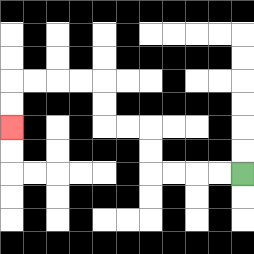{'start': '[10, 7]', 'end': '[0, 5]', 'path_directions': 'L,L,L,L,U,U,L,L,U,U,L,L,L,L,D,D', 'path_coordinates': '[[10, 7], [9, 7], [8, 7], [7, 7], [6, 7], [6, 6], [6, 5], [5, 5], [4, 5], [4, 4], [4, 3], [3, 3], [2, 3], [1, 3], [0, 3], [0, 4], [0, 5]]'}